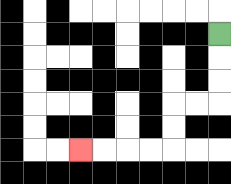{'start': '[9, 1]', 'end': '[3, 6]', 'path_directions': 'D,D,D,L,L,D,D,L,L,L,L', 'path_coordinates': '[[9, 1], [9, 2], [9, 3], [9, 4], [8, 4], [7, 4], [7, 5], [7, 6], [6, 6], [5, 6], [4, 6], [3, 6]]'}